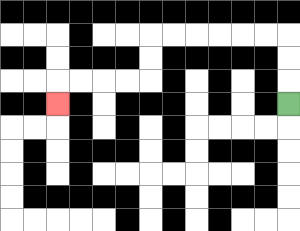{'start': '[12, 4]', 'end': '[2, 4]', 'path_directions': 'U,U,U,L,L,L,L,L,L,D,D,L,L,L,L,D', 'path_coordinates': '[[12, 4], [12, 3], [12, 2], [12, 1], [11, 1], [10, 1], [9, 1], [8, 1], [7, 1], [6, 1], [6, 2], [6, 3], [5, 3], [4, 3], [3, 3], [2, 3], [2, 4]]'}